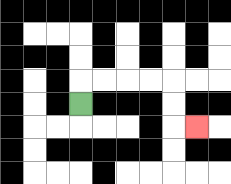{'start': '[3, 4]', 'end': '[8, 5]', 'path_directions': 'U,R,R,R,R,D,D,R', 'path_coordinates': '[[3, 4], [3, 3], [4, 3], [5, 3], [6, 3], [7, 3], [7, 4], [7, 5], [8, 5]]'}